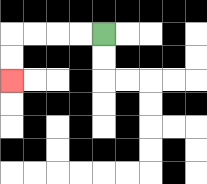{'start': '[4, 1]', 'end': '[0, 3]', 'path_directions': 'L,L,L,L,D,D', 'path_coordinates': '[[4, 1], [3, 1], [2, 1], [1, 1], [0, 1], [0, 2], [0, 3]]'}